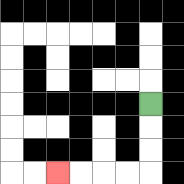{'start': '[6, 4]', 'end': '[2, 7]', 'path_directions': 'D,D,D,L,L,L,L', 'path_coordinates': '[[6, 4], [6, 5], [6, 6], [6, 7], [5, 7], [4, 7], [3, 7], [2, 7]]'}